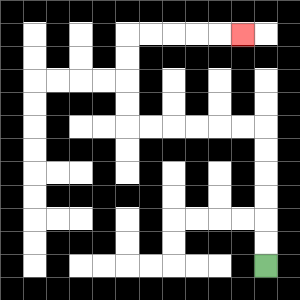{'start': '[11, 11]', 'end': '[10, 1]', 'path_directions': 'U,U,U,U,U,U,L,L,L,L,L,L,U,U,U,U,R,R,R,R,R', 'path_coordinates': '[[11, 11], [11, 10], [11, 9], [11, 8], [11, 7], [11, 6], [11, 5], [10, 5], [9, 5], [8, 5], [7, 5], [6, 5], [5, 5], [5, 4], [5, 3], [5, 2], [5, 1], [6, 1], [7, 1], [8, 1], [9, 1], [10, 1]]'}